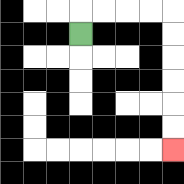{'start': '[3, 1]', 'end': '[7, 6]', 'path_directions': 'U,R,R,R,R,D,D,D,D,D,D', 'path_coordinates': '[[3, 1], [3, 0], [4, 0], [5, 0], [6, 0], [7, 0], [7, 1], [7, 2], [7, 3], [7, 4], [7, 5], [7, 6]]'}